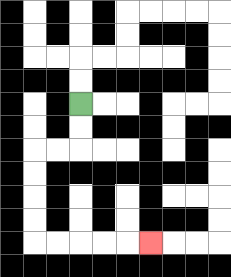{'start': '[3, 4]', 'end': '[6, 10]', 'path_directions': 'D,D,L,L,D,D,D,D,R,R,R,R,R', 'path_coordinates': '[[3, 4], [3, 5], [3, 6], [2, 6], [1, 6], [1, 7], [1, 8], [1, 9], [1, 10], [2, 10], [3, 10], [4, 10], [5, 10], [6, 10]]'}